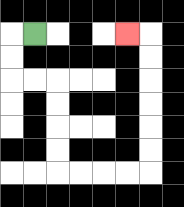{'start': '[1, 1]', 'end': '[5, 1]', 'path_directions': 'L,D,D,R,R,D,D,D,D,R,R,R,R,U,U,U,U,U,U,L', 'path_coordinates': '[[1, 1], [0, 1], [0, 2], [0, 3], [1, 3], [2, 3], [2, 4], [2, 5], [2, 6], [2, 7], [3, 7], [4, 7], [5, 7], [6, 7], [6, 6], [6, 5], [6, 4], [6, 3], [6, 2], [6, 1], [5, 1]]'}